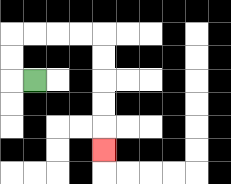{'start': '[1, 3]', 'end': '[4, 6]', 'path_directions': 'L,U,U,R,R,R,R,D,D,D,D,D', 'path_coordinates': '[[1, 3], [0, 3], [0, 2], [0, 1], [1, 1], [2, 1], [3, 1], [4, 1], [4, 2], [4, 3], [4, 4], [4, 5], [4, 6]]'}